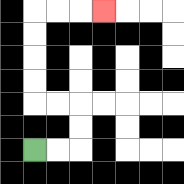{'start': '[1, 6]', 'end': '[4, 0]', 'path_directions': 'R,R,U,U,L,L,U,U,U,U,R,R,R', 'path_coordinates': '[[1, 6], [2, 6], [3, 6], [3, 5], [3, 4], [2, 4], [1, 4], [1, 3], [1, 2], [1, 1], [1, 0], [2, 0], [3, 0], [4, 0]]'}